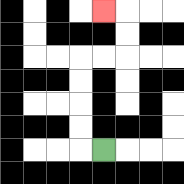{'start': '[4, 6]', 'end': '[4, 0]', 'path_directions': 'L,U,U,U,U,R,R,U,U,L', 'path_coordinates': '[[4, 6], [3, 6], [3, 5], [3, 4], [3, 3], [3, 2], [4, 2], [5, 2], [5, 1], [5, 0], [4, 0]]'}